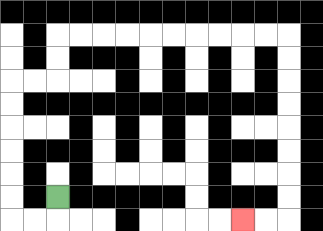{'start': '[2, 8]', 'end': '[10, 9]', 'path_directions': 'D,L,L,U,U,U,U,U,U,R,R,U,U,R,R,R,R,R,R,R,R,R,R,D,D,D,D,D,D,D,D,L,L', 'path_coordinates': '[[2, 8], [2, 9], [1, 9], [0, 9], [0, 8], [0, 7], [0, 6], [0, 5], [0, 4], [0, 3], [1, 3], [2, 3], [2, 2], [2, 1], [3, 1], [4, 1], [5, 1], [6, 1], [7, 1], [8, 1], [9, 1], [10, 1], [11, 1], [12, 1], [12, 2], [12, 3], [12, 4], [12, 5], [12, 6], [12, 7], [12, 8], [12, 9], [11, 9], [10, 9]]'}